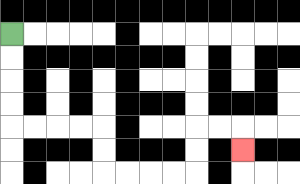{'start': '[0, 1]', 'end': '[10, 6]', 'path_directions': 'D,D,D,D,R,R,R,R,D,D,R,R,R,R,U,U,R,R,D', 'path_coordinates': '[[0, 1], [0, 2], [0, 3], [0, 4], [0, 5], [1, 5], [2, 5], [3, 5], [4, 5], [4, 6], [4, 7], [5, 7], [6, 7], [7, 7], [8, 7], [8, 6], [8, 5], [9, 5], [10, 5], [10, 6]]'}